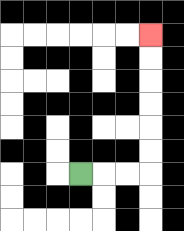{'start': '[3, 7]', 'end': '[6, 1]', 'path_directions': 'R,R,R,U,U,U,U,U,U', 'path_coordinates': '[[3, 7], [4, 7], [5, 7], [6, 7], [6, 6], [6, 5], [6, 4], [6, 3], [6, 2], [6, 1]]'}